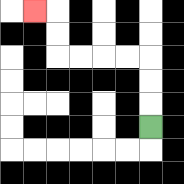{'start': '[6, 5]', 'end': '[1, 0]', 'path_directions': 'U,U,U,L,L,L,L,U,U,L', 'path_coordinates': '[[6, 5], [6, 4], [6, 3], [6, 2], [5, 2], [4, 2], [3, 2], [2, 2], [2, 1], [2, 0], [1, 0]]'}